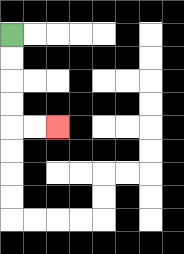{'start': '[0, 1]', 'end': '[2, 5]', 'path_directions': 'D,D,D,D,R,R', 'path_coordinates': '[[0, 1], [0, 2], [0, 3], [0, 4], [0, 5], [1, 5], [2, 5]]'}